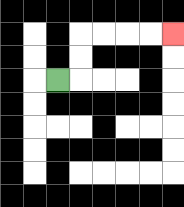{'start': '[2, 3]', 'end': '[7, 1]', 'path_directions': 'R,U,U,R,R,R,R', 'path_coordinates': '[[2, 3], [3, 3], [3, 2], [3, 1], [4, 1], [5, 1], [6, 1], [7, 1]]'}